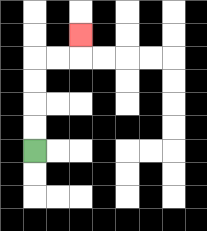{'start': '[1, 6]', 'end': '[3, 1]', 'path_directions': 'U,U,U,U,R,R,U', 'path_coordinates': '[[1, 6], [1, 5], [1, 4], [1, 3], [1, 2], [2, 2], [3, 2], [3, 1]]'}